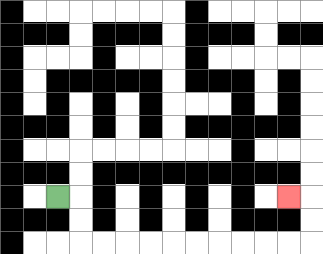{'start': '[2, 8]', 'end': '[12, 8]', 'path_directions': 'R,D,D,R,R,R,R,R,R,R,R,R,R,U,U,L', 'path_coordinates': '[[2, 8], [3, 8], [3, 9], [3, 10], [4, 10], [5, 10], [6, 10], [7, 10], [8, 10], [9, 10], [10, 10], [11, 10], [12, 10], [13, 10], [13, 9], [13, 8], [12, 8]]'}